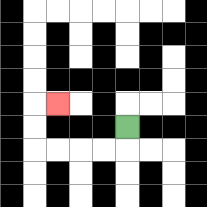{'start': '[5, 5]', 'end': '[2, 4]', 'path_directions': 'D,L,L,L,L,U,U,R', 'path_coordinates': '[[5, 5], [5, 6], [4, 6], [3, 6], [2, 6], [1, 6], [1, 5], [1, 4], [2, 4]]'}